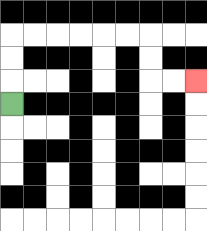{'start': '[0, 4]', 'end': '[8, 3]', 'path_directions': 'U,U,U,R,R,R,R,R,R,D,D,R,R', 'path_coordinates': '[[0, 4], [0, 3], [0, 2], [0, 1], [1, 1], [2, 1], [3, 1], [4, 1], [5, 1], [6, 1], [6, 2], [6, 3], [7, 3], [8, 3]]'}